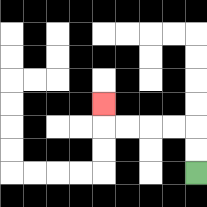{'start': '[8, 7]', 'end': '[4, 4]', 'path_directions': 'U,U,L,L,L,L,U', 'path_coordinates': '[[8, 7], [8, 6], [8, 5], [7, 5], [6, 5], [5, 5], [4, 5], [4, 4]]'}